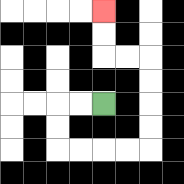{'start': '[4, 4]', 'end': '[4, 0]', 'path_directions': 'L,L,D,D,R,R,R,R,U,U,U,U,L,L,U,U', 'path_coordinates': '[[4, 4], [3, 4], [2, 4], [2, 5], [2, 6], [3, 6], [4, 6], [5, 6], [6, 6], [6, 5], [6, 4], [6, 3], [6, 2], [5, 2], [4, 2], [4, 1], [4, 0]]'}